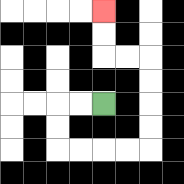{'start': '[4, 4]', 'end': '[4, 0]', 'path_directions': 'L,L,D,D,R,R,R,R,U,U,U,U,L,L,U,U', 'path_coordinates': '[[4, 4], [3, 4], [2, 4], [2, 5], [2, 6], [3, 6], [4, 6], [5, 6], [6, 6], [6, 5], [6, 4], [6, 3], [6, 2], [5, 2], [4, 2], [4, 1], [4, 0]]'}